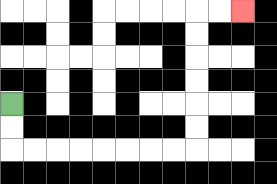{'start': '[0, 4]', 'end': '[10, 0]', 'path_directions': 'D,D,R,R,R,R,R,R,R,R,U,U,U,U,U,U,R,R', 'path_coordinates': '[[0, 4], [0, 5], [0, 6], [1, 6], [2, 6], [3, 6], [4, 6], [5, 6], [6, 6], [7, 6], [8, 6], [8, 5], [8, 4], [8, 3], [8, 2], [8, 1], [8, 0], [9, 0], [10, 0]]'}